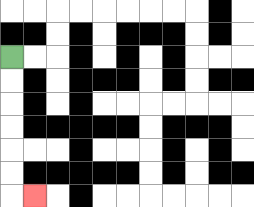{'start': '[0, 2]', 'end': '[1, 8]', 'path_directions': 'D,D,D,D,D,D,R', 'path_coordinates': '[[0, 2], [0, 3], [0, 4], [0, 5], [0, 6], [0, 7], [0, 8], [1, 8]]'}